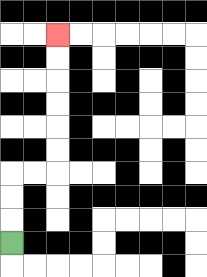{'start': '[0, 10]', 'end': '[2, 1]', 'path_directions': 'U,U,U,R,R,U,U,U,U,U,U', 'path_coordinates': '[[0, 10], [0, 9], [0, 8], [0, 7], [1, 7], [2, 7], [2, 6], [2, 5], [2, 4], [2, 3], [2, 2], [2, 1]]'}